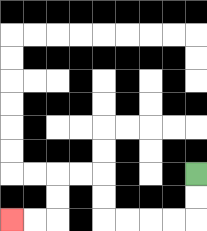{'start': '[8, 7]', 'end': '[0, 9]', 'path_directions': 'D,D,L,L,L,L,U,U,L,L,D,D,L,L', 'path_coordinates': '[[8, 7], [8, 8], [8, 9], [7, 9], [6, 9], [5, 9], [4, 9], [4, 8], [4, 7], [3, 7], [2, 7], [2, 8], [2, 9], [1, 9], [0, 9]]'}